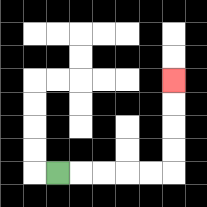{'start': '[2, 7]', 'end': '[7, 3]', 'path_directions': 'R,R,R,R,R,U,U,U,U', 'path_coordinates': '[[2, 7], [3, 7], [4, 7], [5, 7], [6, 7], [7, 7], [7, 6], [7, 5], [7, 4], [7, 3]]'}